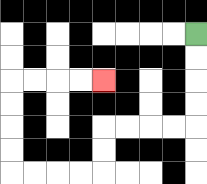{'start': '[8, 1]', 'end': '[4, 3]', 'path_directions': 'D,D,D,D,L,L,L,L,D,D,L,L,L,L,U,U,U,U,R,R,R,R', 'path_coordinates': '[[8, 1], [8, 2], [8, 3], [8, 4], [8, 5], [7, 5], [6, 5], [5, 5], [4, 5], [4, 6], [4, 7], [3, 7], [2, 7], [1, 7], [0, 7], [0, 6], [0, 5], [0, 4], [0, 3], [1, 3], [2, 3], [3, 3], [4, 3]]'}